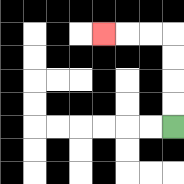{'start': '[7, 5]', 'end': '[4, 1]', 'path_directions': 'U,U,U,U,L,L,L', 'path_coordinates': '[[7, 5], [7, 4], [7, 3], [7, 2], [7, 1], [6, 1], [5, 1], [4, 1]]'}